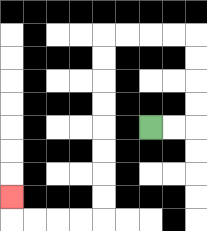{'start': '[6, 5]', 'end': '[0, 8]', 'path_directions': 'R,R,U,U,U,U,L,L,L,L,D,D,D,D,D,D,D,D,L,L,L,L,U', 'path_coordinates': '[[6, 5], [7, 5], [8, 5], [8, 4], [8, 3], [8, 2], [8, 1], [7, 1], [6, 1], [5, 1], [4, 1], [4, 2], [4, 3], [4, 4], [4, 5], [4, 6], [4, 7], [4, 8], [4, 9], [3, 9], [2, 9], [1, 9], [0, 9], [0, 8]]'}